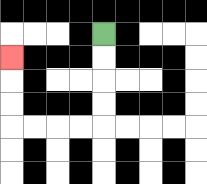{'start': '[4, 1]', 'end': '[0, 2]', 'path_directions': 'D,D,D,D,L,L,L,L,U,U,U', 'path_coordinates': '[[4, 1], [4, 2], [4, 3], [4, 4], [4, 5], [3, 5], [2, 5], [1, 5], [0, 5], [0, 4], [0, 3], [0, 2]]'}